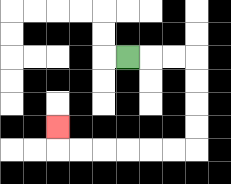{'start': '[5, 2]', 'end': '[2, 5]', 'path_directions': 'R,R,R,D,D,D,D,L,L,L,L,L,L,U', 'path_coordinates': '[[5, 2], [6, 2], [7, 2], [8, 2], [8, 3], [8, 4], [8, 5], [8, 6], [7, 6], [6, 6], [5, 6], [4, 6], [3, 6], [2, 6], [2, 5]]'}